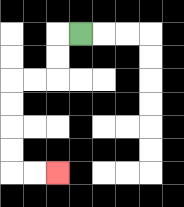{'start': '[3, 1]', 'end': '[2, 7]', 'path_directions': 'L,D,D,L,L,D,D,D,D,R,R', 'path_coordinates': '[[3, 1], [2, 1], [2, 2], [2, 3], [1, 3], [0, 3], [0, 4], [0, 5], [0, 6], [0, 7], [1, 7], [2, 7]]'}